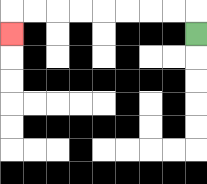{'start': '[8, 1]', 'end': '[0, 1]', 'path_directions': 'U,L,L,L,L,L,L,L,L,D', 'path_coordinates': '[[8, 1], [8, 0], [7, 0], [6, 0], [5, 0], [4, 0], [3, 0], [2, 0], [1, 0], [0, 0], [0, 1]]'}